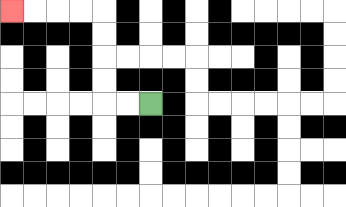{'start': '[6, 4]', 'end': '[0, 0]', 'path_directions': 'L,L,U,U,U,U,L,L,L,L', 'path_coordinates': '[[6, 4], [5, 4], [4, 4], [4, 3], [4, 2], [4, 1], [4, 0], [3, 0], [2, 0], [1, 0], [0, 0]]'}